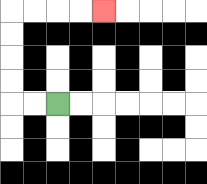{'start': '[2, 4]', 'end': '[4, 0]', 'path_directions': 'L,L,U,U,U,U,R,R,R,R', 'path_coordinates': '[[2, 4], [1, 4], [0, 4], [0, 3], [0, 2], [0, 1], [0, 0], [1, 0], [2, 0], [3, 0], [4, 0]]'}